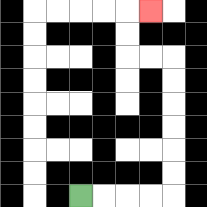{'start': '[3, 8]', 'end': '[6, 0]', 'path_directions': 'R,R,R,R,U,U,U,U,U,U,L,L,U,U,R', 'path_coordinates': '[[3, 8], [4, 8], [5, 8], [6, 8], [7, 8], [7, 7], [7, 6], [7, 5], [7, 4], [7, 3], [7, 2], [6, 2], [5, 2], [5, 1], [5, 0], [6, 0]]'}